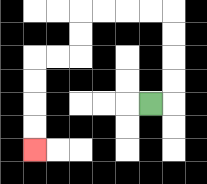{'start': '[6, 4]', 'end': '[1, 6]', 'path_directions': 'R,U,U,U,U,L,L,L,L,D,D,L,L,D,D,D,D', 'path_coordinates': '[[6, 4], [7, 4], [7, 3], [7, 2], [7, 1], [7, 0], [6, 0], [5, 0], [4, 0], [3, 0], [3, 1], [3, 2], [2, 2], [1, 2], [1, 3], [1, 4], [1, 5], [1, 6]]'}